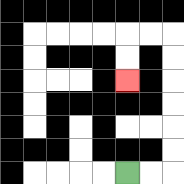{'start': '[5, 7]', 'end': '[5, 3]', 'path_directions': 'R,R,U,U,U,U,U,U,L,L,D,D', 'path_coordinates': '[[5, 7], [6, 7], [7, 7], [7, 6], [7, 5], [7, 4], [7, 3], [7, 2], [7, 1], [6, 1], [5, 1], [5, 2], [5, 3]]'}